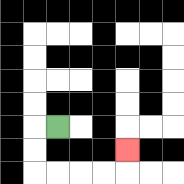{'start': '[2, 5]', 'end': '[5, 6]', 'path_directions': 'L,D,D,R,R,R,R,U', 'path_coordinates': '[[2, 5], [1, 5], [1, 6], [1, 7], [2, 7], [3, 7], [4, 7], [5, 7], [5, 6]]'}